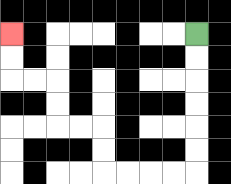{'start': '[8, 1]', 'end': '[0, 1]', 'path_directions': 'D,D,D,D,D,D,L,L,L,L,U,U,L,L,U,U,L,L,U,U', 'path_coordinates': '[[8, 1], [8, 2], [8, 3], [8, 4], [8, 5], [8, 6], [8, 7], [7, 7], [6, 7], [5, 7], [4, 7], [4, 6], [4, 5], [3, 5], [2, 5], [2, 4], [2, 3], [1, 3], [0, 3], [0, 2], [0, 1]]'}